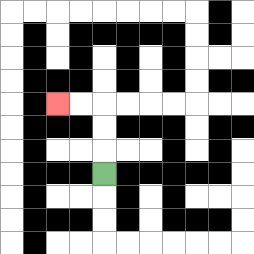{'start': '[4, 7]', 'end': '[2, 4]', 'path_directions': 'U,U,U,L,L', 'path_coordinates': '[[4, 7], [4, 6], [4, 5], [4, 4], [3, 4], [2, 4]]'}